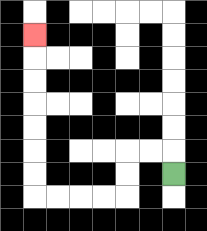{'start': '[7, 7]', 'end': '[1, 1]', 'path_directions': 'U,L,L,D,D,L,L,L,L,U,U,U,U,U,U,U', 'path_coordinates': '[[7, 7], [7, 6], [6, 6], [5, 6], [5, 7], [5, 8], [4, 8], [3, 8], [2, 8], [1, 8], [1, 7], [1, 6], [1, 5], [1, 4], [1, 3], [1, 2], [1, 1]]'}